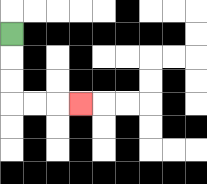{'start': '[0, 1]', 'end': '[3, 4]', 'path_directions': 'D,D,D,R,R,R', 'path_coordinates': '[[0, 1], [0, 2], [0, 3], [0, 4], [1, 4], [2, 4], [3, 4]]'}